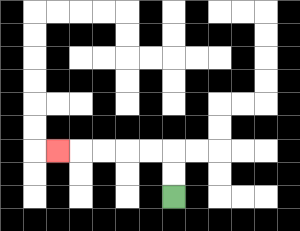{'start': '[7, 8]', 'end': '[2, 6]', 'path_directions': 'U,U,L,L,L,L,L', 'path_coordinates': '[[7, 8], [7, 7], [7, 6], [6, 6], [5, 6], [4, 6], [3, 6], [2, 6]]'}